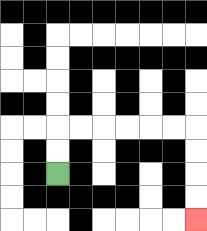{'start': '[2, 7]', 'end': '[8, 9]', 'path_directions': 'U,U,R,R,R,R,R,R,D,D,D,D', 'path_coordinates': '[[2, 7], [2, 6], [2, 5], [3, 5], [4, 5], [5, 5], [6, 5], [7, 5], [8, 5], [8, 6], [8, 7], [8, 8], [8, 9]]'}